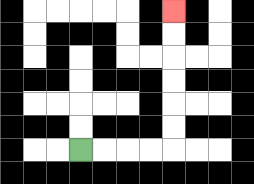{'start': '[3, 6]', 'end': '[7, 0]', 'path_directions': 'R,R,R,R,U,U,U,U,U,U', 'path_coordinates': '[[3, 6], [4, 6], [5, 6], [6, 6], [7, 6], [7, 5], [7, 4], [7, 3], [7, 2], [7, 1], [7, 0]]'}